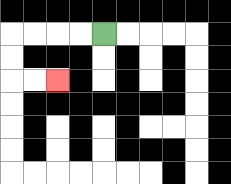{'start': '[4, 1]', 'end': '[2, 3]', 'path_directions': 'L,L,L,L,D,D,R,R', 'path_coordinates': '[[4, 1], [3, 1], [2, 1], [1, 1], [0, 1], [0, 2], [0, 3], [1, 3], [2, 3]]'}